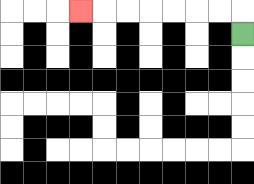{'start': '[10, 1]', 'end': '[3, 0]', 'path_directions': 'U,L,L,L,L,L,L,L', 'path_coordinates': '[[10, 1], [10, 0], [9, 0], [8, 0], [7, 0], [6, 0], [5, 0], [4, 0], [3, 0]]'}